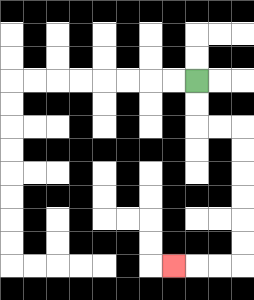{'start': '[8, 3]', 'end': '[7, 11]', 'path_directions': 'D,D,R,R,D,D,D,D,D,D,L,L,L', 'path_coordinates': '[[8, 3], [8, 4], [8, 5], [9, 5], [10, 5], [10, 6], [10, 7], [10, 8], [10, 9], [10, 10], [10, 11], [9, 11], [8, 11], [7, 11]]'}